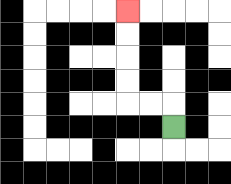{'start': '[7, 5]', 'end': '[5, 0]', 'path_directions': 'U,L,L,U,U,U,U', 'path_coordinates': '[[7, 5], [7, 4], [6, 4], [5, 4], [5, 3], [5, 2], [5, 1], [5, 0]]'}